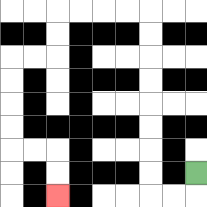{'start': '[8, 7]', 'end': '[2, 8]', 'path_directions': 'D,L,L,U,U,U,U,U,U,U,U,L,L,L,L,D,D,L,L,D,D,D,D,R,R,D,D', 'path_coordinates': '[[8, 7], [8, 8], [7, 8], [6, 8], [6, 7], [6, 6], [6, 5], [6, 4], [6, 3], [6, 2], [6, 1], [6, 0], [5, 0], [4, 0], [3, 0], [2, 0], [2, 1], [2, 2], [1, 2], [0, 2], [0, 3], [0, 4], [0, 5], [0, 6], [1, 6], [2, 6], [2, 7], [2, 8]]'}